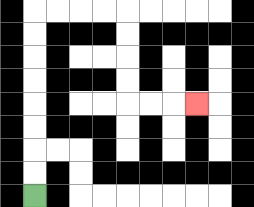{'start': '[1, 8]', 'end': '[8, 4]', 'path_directions': 'U,U,U,U,U,U,U,U,R,R,R,R,D,D,D,D,R,R,R', 'path_coordinates': '[[1, 8], [1, 7], [1, 6], [1, 5], [1, 4], [1, 3], [1, 2], [1, 1], [1, 0], [2, 0], [3, 0], [4, 0], [5, 0], [5, 1], [5, 2], [5, 3], [5, 4], [6, 4], [7, 4], [8, 4]]'}